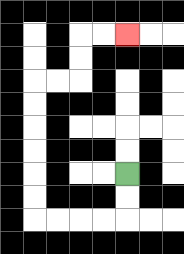{'start': '[5, 7]', 'end': '[5, 1]', 'path_directions': 'D,D,L,L,L,L,U,U,U,U,U,U,R,R,U,U,R,R', 'path_coordinates': '[[5, 7], [5, 8], [5, 9], [4, 9], [3, 9], [2, 9], [1, 9], [1, 8], [1, 7], [1, 6], [1, 5], [1, 4], [1, 3], [2, 3], [3, 3], [3, 2], [3, 1], [4, 1], [5, 1]]'}